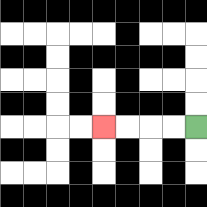{'start': '[8, 5]', 'end': '[4, 5]', 'path_directions': 'L,L,L,L', 'path_coordinates': '[[8, 5], [7, 5], [6, 5], [5, 5], [4, 5]]'}